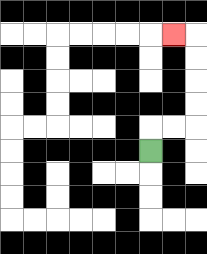{'start': '[6, 6]', 'end': '[7, 1]', 'path_directions': 'U,R,R,U,U,U,U,L', 'path_coordinates': '[[6, 6], [6, 5], [7, 5], [8, 5], [8, 4], [8, 3], [8, 2], [8, 1], [7, 1]]'}